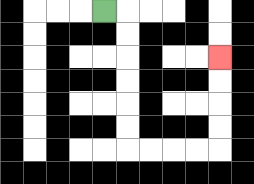{'start': '[4, 0]', 'end': '[9, 2]', 'path_directions': 'R,D,D,D,D,D,D,R,R,R,R,U,U,U,U', 'path_coordinates': '[[4, 0], [5, 0], [5, 1], [5, 2], [5, 3], [5, 4], [5, 5], [5, 6], [6, 6], [7, 6], [8, 6], [9, 6], [9, 5], [9, 4], [9, 3], [9, 2]]'}